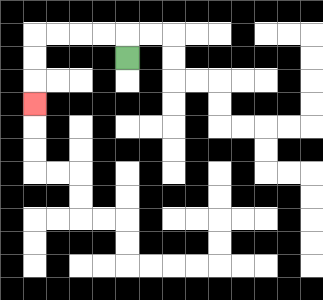{'start': '[5, 2]', 'end': '[1, 4]', 'path_directions': 'U,L,L,L,L,D,D,D', 'path_coordinates': '[[5, 2], [5, 1], [4, 1], [3, 1], [2, 1], [1, 1], [1, 2], [1, 3], [1, 4]]'}